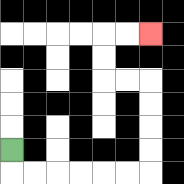{'start': '[0, 6]', 'end': '[6, 1]', 'path_directions': 'D,R,R,R,R,R,R,U,U,U,U,L,L,U,U,R,R', 'path_coordinates': '[[0, 6], [0, 7], [1, 7], [2, 7], [3, 7], [4, 7], [5, 7], [6, 7], [6, 6], [6, 5], [6, 4], [6, 3], [5, 3], [4, 3], [4, 2], [4, 1], [5, 1], [6, 1]]'}